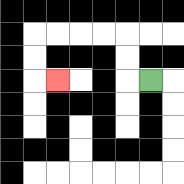{'start': '[6, 3]', 'end': '[2, 3]', 'path_directions': 'L,U,U,L,L,L,L,D,D,R', 'path_coordinates': '[[6, 3], [5, 3], [5, 2], [5, 1], [4, 1], [3, 1], [2, 1], [1, 1], [1, 2], [1, 3], [2, 3]]'}